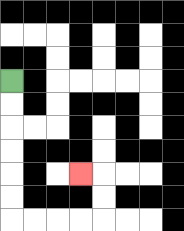{'start': '[0, 3]', 'end': '[3, 7]', 'path_directions': 'D,D,D,D,D,D,R,R,R,R,U,U,L', 'path_coordinates': '[[0, 3], [0, 4], [0, 5], [0, 6], [0, 7], [0, 8], [0, 9], [1, 9], [2, 9], [3, 9], [4, 9], [4, 8], [4, 7], [3, 7]]'}